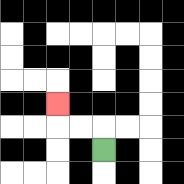{'start': '[4, 6]', 'end': '[2, 4]', 'path_directions': 'U,L,L,U', 'path_coordinates': '[[4, 6], [4, 5], [3, 5], [2, 5], [2, 4]]'}